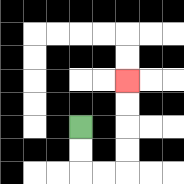{'start': '[3, 5]', 'end': '[5, 3]', 'path_directions': 'D,D,R,R,U,U,U,U', 'path_coordinates': '[[3, 5], [3, 6], [3, 7], [4, 7], [5, 7], [5, 6], [5, 5], [5, 4], [5, 3]]'}